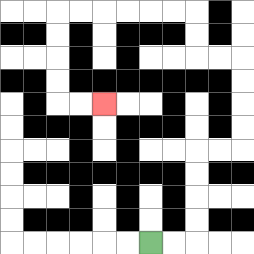{'start': '[6, 10]', 'end': '[4, 4]', 'path_directions': 'R,R,U,U,U,U,R,R,U,U,U,U,L,L,U,U,L,L,L,L,L,L,D,D,D,D,R,R', 'path_coordinates': '[[6, 10], [7, 10], [8, 10], [8, 9], [8, 8], [8, 7], [8, 6], [9, 6], [10, 6], [10, 5], [10, 4], [10, 3], [10, 2], [9, 2], [8, 2], [8, 1], [8, 0], [7, 0], [6, 0], [5, 0], [4, 0], [3, 0], [2, 0], [2, 1], [2, 2], [2, 3], [2, 4], [3, 4], [4, 4]]'}